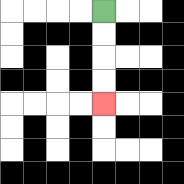{'start': '[4, 0]', 'end': '[4, 4]', 'path_directions': 'D,D,D,D', 'path_coordinates': '[[4, 0], [4, 1], [4, 2], [4, 3], [4, 4]]'}